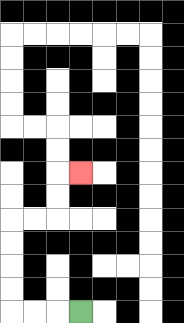{'start': '[3, 13]', 'end': '[3, 7]', 'path_directions': 'L,L,L,U,U,U,U,R,R,U,U,R', 'path_coordinates': '[[3, 13], [2, 13], [1, 13], [0, 13], [0, 12], [0, 11], [0, 10], [0, 9], [1, 9], [2, 9], [2, 8], [2, 7], [3, 7]]'}